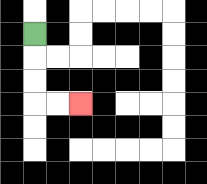{'start': '[1, 1]', 'end': '[3, 4]', 'path_directions': 'D,D,D,R,R', 'path_coordinates': '[[1, 1], [1, 2], [1, 3], [1, 4], [2, 4], [3, 4]]'}